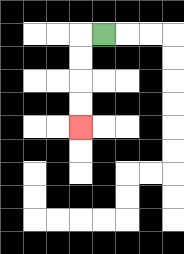{'start': '[4, 1]', 'end': '[3, 5]', 'path_directions': 'L,D,D,D,D', 'path_coordinates': '[[4, 1], [3, 1], [3, 2], [3, 3], [3, 4], [3, 5]]'}